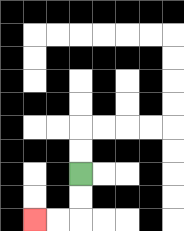{'start': '[3, 7]', 'end': '[1, 9]', 'path_directions': 'D,D,L,L', 'path_coordinates': '[[3, 7], [3, 8], [3, 9], [2, 9], [1, 9]]'}